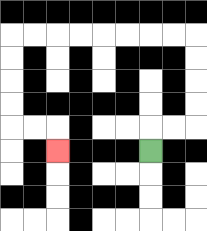{'start': '[6, 6]', 'end': '[2, 6]', 'path_directions': 'U,R,R,U,U,U,U,L,L,L,L,L,L,L,L,D,D,D,D,R,R,D', 'path_coordinates': '[[6, 6], [6, 5], [7, 5], [8, 5], [8, 4], [8, 3], [8, 2], [8, 1], [7, 1], [6, 1], [5, 1], [4, 1], [3, 1], [2, 1], [1, 1], [0, 1], [0, 2], [0, 3], [0, 4], [0, 5], [1, 5], [2, 5], [2, 6]]'}